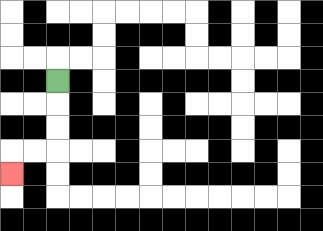{'start': '[2, 3]', 'end': '[0, 7]', 'path_directions': 'D,D,D,L,L,D', 'path_coordinates': '[[2, 3], [2, 4], [2, 5], [2, 6], [1, 6], [0, 6], [0, 7]]'}